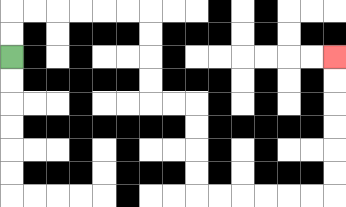{'start': '[0, 2]', 'end': '[14, 2]', 'path_directions': 'U,U,R,R,R,R,R,R,D,D,D,D,R,R,D,D,D,D,R,R,R,R,R,R,U,U,U,U,U,U', 'path_coordinates': '[[0, 2], [0, 1], [0, 0], [1, 0], [2, 0], [3, 0], [4, 0], [5, 0], [6, 0], [6, 1], [6, 2], [6, 3], [6, 4], [7, 4], [8, 4], [8, 5], [8, 6], [8, 7], [8, 8], [9, 8], [10, 8], [11, 8], [12, 8], [13, 8], [14, 8], [14, 7], [14, 6], [14, 5], [14, 4], [14, 3], [14, 2]]'}